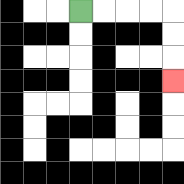{'start': '[3, 0]', 'end': '[7, 3]', 'path_directions': 'R,R,R,R,D,D,D', 'path_coordinates': '[[3, 0], [4, 0], [5, 0], [6, 0], [7, 0], [7, 1], [7, 2], [7, 3]]'}